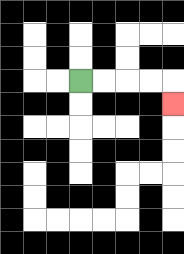{'start': '[3, 3]', 'end': '[7, 4]', 'path_directions': 'R,R,R,R,D', 'path_coordinates': '[[3, 3], [4, 3], [5, 3], [6, 3], [7, 3], [7, 4]]'}